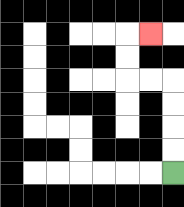{'start': '[7, 7]', 'end': '[6, 1]', 'path_directions': 'U,U,U,U,L,L,U,U,R', 'path_coordinates': '[[7, 7], [7, 6], [7, 5], [7, 4], [7, 3], [6, 3], [5, 3], [5, 2], [5, 1], [6, 1]]'}